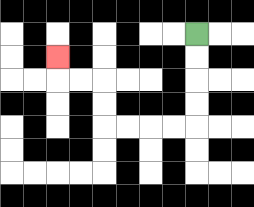{'start': '[8, 1]', 'end': '[2, 2]', 'path_directions': 'D,D,D,D,L,L,L,L,U,U,L,L,U', 'path_coordinates': '[[8, 1], [8, 2], [8, 3], [8, 4], [8, 5], [7, 5], [6, 5], [5, 5], [4, 5], [4, 4], [4, 3], [3, 3], [2, 3], [2, 2]]'}